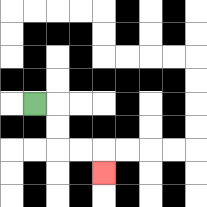{'start': '[1, 4]', 'end': '[4, 7]', 'path_directions': 'R,D,D,R,R,D', 'path_coordinates': '[[1, 4], [2, 4], [2, 5], [2, 6], [3, 6], [4, 6], [4, 7]]'}